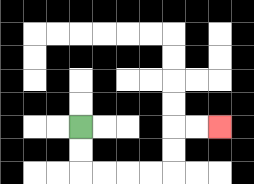{'start': '[3, 5]', 'end': '[9, 5]', 'path_directions': 'D,D,R,R,R,R,U,U,R,R', 'path_coordinates': '[[3, 5], [3, 6], [3, 7], [4, 7], [5, 7], [6, 7], [7, 7], [7, 6], [7, 5], [8, 5], [9, 5]]'}